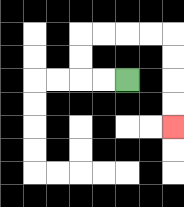{'start': '[5, 3]', 'end': '[7, 5]', 'path_directions': 'L,L,U,U,R,R,R,R,D,D,D,D', 'path_coordinates': '[[5, 3], [4, 3], [3, 3], [3, 2], [3, 1], [4, 1], [5, 1], [6, 1], [7, 1], [7, 2], [7, 3], [7, 4], [7, 5]]'}